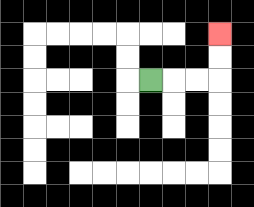{'start': '[6, 3]', 'end': '[9, 1]', 'path_directions': 'R,R,R,U,U', 'path_coordinates': '[[6, 3], [7, 3], [8, 3], [9, 3], [9, 2], [9, 1]]'}